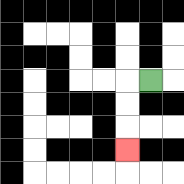{'start': '[6, 3]', 'end': '[5, 6]', 'path_directions': 'L,D,D,D', 'path_coordinates': '[[6, 3], [5, 3], [5, 4], [5, 5], [5, 6]]'}